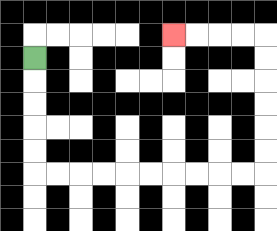{'start': '[1, 2]', 'end': '[7, 1]', 'path_directions': 'D,D,D,D,D,R,R,R,R,R,R,R,R,R,R,U,U,U,U,U,U,L,L,L,L', 'path_coordinates': '[[1, 2], [1, 3], [1, 4], [1, 5], [1, 6], [1, 7], [2, 7], [3, 7], [4, 7], [5, 7], [6, 7], [7, 7], [8, 7], [9, 7], [10, 7], [11, 7], [11, 6], [11, 5], [11, 4], [11, 3], [11, 2], [11, 1], [10, 1], [9, 1], [8, 1], [7, 1]]'}